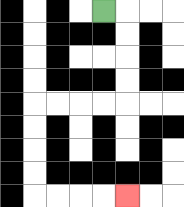{'start': '[4, 0]', 'end': '[5, 8]', 'path_directions': 'R,D,D,D,D,L,L,L,L,D,D,D,D,R,R,R,R', 'path_coordinates': '[[4, 0], [5, 0], [5, 1], [5, 2], [5, 3], [5, 4], [4, 4], [3, 4], [2, 4], [1, 4], [1, 5], [1, 6], [1, 7], [1, 8], [2, 8], [3, 8], [4, 8], [5, 8]]'}